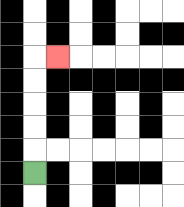{'start': '[1, 7]', 'end': '[2, 2]', 'path_directions': 'U,U,U,U,U,R', 'path_coordinates': '[[1, 7], [1, 6], [1, 5], [1, 4], [1, 3], [1, 2], [2, 2]]'}